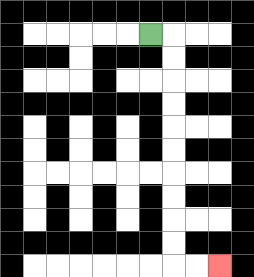{'start': '[6, 1]', 'end': '[9, 11]', 'path_directions': 'R,D,D,D,D,D,D,D,D,D,D,R,R', 'path_coordinates': '[[6, 1], [7, 1], [7, 2], [7, 3], [7, 4], [7, 5], [7, 6], [7, 7], [7, 8], [7, 9], [7, 10], [7, 11], [8, 11], [9, 11]]'}